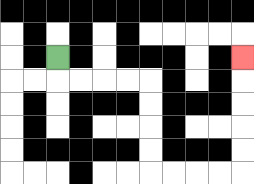{'start': '[2, 2]', 'end': '[10, 2]', 'path_directions': 'D,R,R,R,R,D,D,D,D,R,R,R,R,U,U,U,U,U', 'path_coordinates': '[[2, 2], [2, 3], [3, 3], [4, 3], [5, 3], [6, 3], [6, 4], [6, 5], [6, 6], [6, 7], [7, 7], [8, 7], [9, 7], [10, 7], [10, 6], [10, 5], [10, 4], [10, 3], [10, 2]]'}